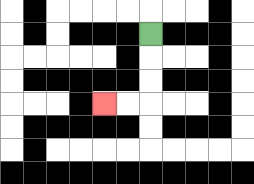{'start': '[6, 1]', 'end': '[4, 4]', 'path_directions': 'D,D,D,L,L', 'path_coordinates': '[[6, 1], [6, 2], [6, 3], [6, 4], [5, 4], [4, 4]]'}